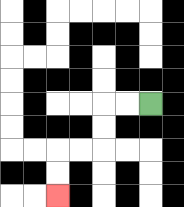{'start': '[6, 4]', 'end': '[2, 8]', 'path_directions': 'L,L,D,D,L,L,D,D', 'path_coordinates': '[[6, 4], [5, 4], [4, 4], [4, 5], [4, 6], [3, 6], [2, 6], [2, 7], [2, 8]]'}